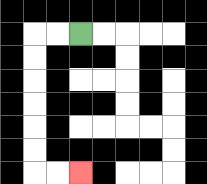{'start': '[3, 1]', 'end': '[3, 7]', 'path_directions': 'L,L,D,D,D,D,D,D,R,R', 'path_coordinates': '[[3, 1], [2, 1], [1, 1], [1, 2], [1, 3], [1, 4], [1, 5], [1, 6], [1, 7], [2, 7], [3, 7]]'}